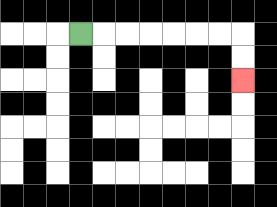{'start': '[3, 1]', 'end': '[10, 3]', 'path_directions': 'R,R,R,R,R,R,R,D,D', 'path_coordinates': '[[3, 1], [4, 1], [5, 1], [6, 1], [7, 1], [8, 1], [9, 1], [10, 1], [10, 2], [10, 3]]'}